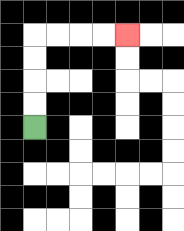{'start': '[1, 5]', 'end': '[5, 1]', 'path_directions': 'U,U,U,U,R,R,R,R', 'path_coordinates': '[[1, 5], [1, 4], [1, 3], [1, 2], [1, 1], [2, 1], [3, 1], [4, 1], [5, 1]]'}